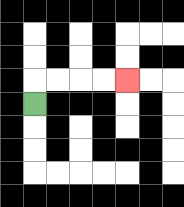{'start': '[1, 4]', 'end': '[5, 3]', 'path_directions': 'U,R,R,R,R', 'path_coordinates': '[[1, 4], [1, 3], [2, 3], [3, 3], [4, 3], [5, 3]]'}